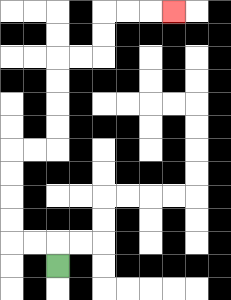{'start': '[2, 11]', 'end': '[7, 0]', 'path_directions': 'U,L,L,U,U,U,U,R,R,U,U,U,U,R,R,U,U,R,R,R', 'path_coordinates': '[[2, 11], [2, 10], [1, 10], [0, 10], [0, 9], [0, 8], [0, 7], [0, 6], [1, 6], [2, 6], [2, 5], [2, 4], [2, 3], [2, 2], [3, 2], [4, 2], [4, 1], [4, 0], [5, 0], [6, 0], [7, 0]]'}